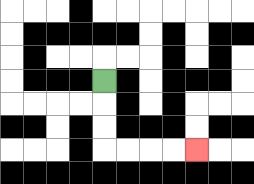{'start': '[4, 3]', 'end': '[8, 6]', 'path_directions': 'D,D,D,R,R,R,R', 'path_coordinates': '[[4, 3], [4, 4], [4, 5], [4, 6], [5, 6], [6, 6], [7, 6], [8, 6]]'}